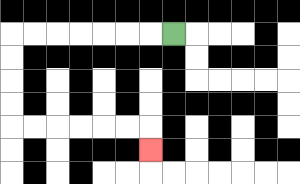{'start': '[7, 1]', 'end': '[6, 6]', 'path_directions': 'L,L,L,L,L,L,L,D,D,D,D,R,R,R,R,R,R,D', 'path_coordinates': '[[7, 1], [6, 1], [5, 1], [4, 1], [3, 1], [2, 1], [1, 1], [0, 1], [0, 2], [0, 3], [0, 4], [0, 5], [1, 5], [2, 5], [3, 5], [4, 5], [5, 5], [6, 5], [6, 6]]'}